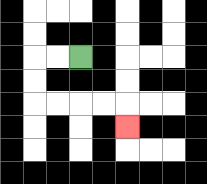{'start': '[3, 2]', 'end': '[5, 5]', 'path_directions': 'L,L,D,D,R,R,R,R,D', 'path_coordinates': '[[3, 2], [2, 2], [1, 2], [1, 3], [1, 4], [2, 4], [3, 4], [4, 4], [5, 4], [5, 5]]'}